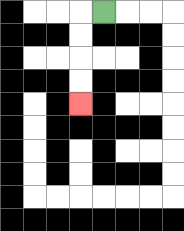{'start': '[4, 0]', 'end': '[3, 4]', 'path_directions': 'L,D,D,D,D', 'path_coordinates': '[[4, 0], [3, 0], [3, 1], [3, 2], [3, 3], [3, 4]]'}